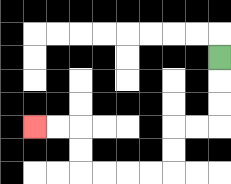{'start': '[9, 2]', 'end': '[1, 5]', 'path_directions': 'D,D,D,L,L,D,D,L,L,L,L,U,U,L,L', 'path_coordinates': '[[9, 2], [9, 3], [9, 4], [9, 5], [8, 5], [7, 5], [7, 6], [7, 7], [6, 7], [5, 7], [4, 7], [3, 7], [3, 6], [3, 5], [2, 5], [1, 5]]'}